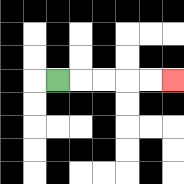{'start': '[2, 3]', 'end': '[7, 3]', 'path_directions': 'R,R,R,R,R', 'path_coordinates': '[[2, 3], [3, 3], [4, 3], [5, 3], [6, 3], [7, 3]]'}